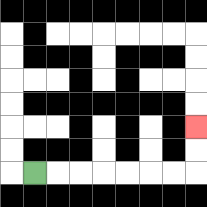{'start': '[1, 7]', 'end': '[8, 5]', 'path_directions': 'R,R,R,R,R,R,R,U,U', 'path_coordinates': '[[1, 7], [2, 7], [3, 7], [4, 7], [5, 7], [6, 7], [7, 7], [8, 7], [8, 6], [8, 5]]'}